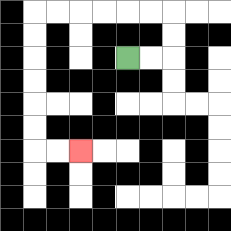{'start': '[5, 2]', 'end': '[3, 6]', 'path_directions': 'R,R,U,U,L,L,L,L,L,L,D,D,D,D,D,D,R,R', 'path_coordinates': '[[5, 2], [6, 2], [7, 2], [7, 1], [7, 0], [6, 0], [5, 0], [4, 0], [3, 0], [2, 0], [1, 0], [1, 1], [1, 2], [1, 3], [1, 4], [1, 5], [1, 6], [2, 6], [3, 6]]'}